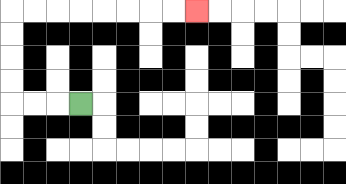{'start': '[3, 4]', 'end': '[8, 0]', 'path_directions': 'L,L,L,U,U,U,U,R,R,R,R,R,R,R,R', 'path_coordinates': '[[3, 4], [2, 4], [1, 4], [0, 4], [0, 3], [0, 2], [0, 1], [0, 0], [1, 0], [2, 0], [3, 0], [4, 0], [5, 0], [6, 0], [7, 0], [8, 0]]'}